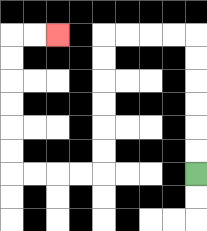{'start': '[8, 7]', 'end': '[2, 1]', 'path_directions': 'U,U,U,U,U,U,L,L,L,L,D,D,D,D,D,D,L,L,L,L,U,U,U,U,U,U,R,R', 'path_coordinates': '[[8, 7], [8, 6], [8, 5], [8, 4], [8, 3], [8, 2], [8, 1], [7, 1], [6, 1], [5, 1], [4, 1], [4, 2], [4, 3], [4, 4], [4, 5], [4, 6], [4, 7], [3, 7], [2, 7], [1, 7], [0, 7], [0, 6], [0, 5], [0, 4], [0, 3], [0, 2], [0, 1], [1, 1], [2, 1]]'}